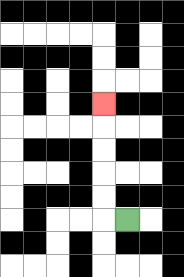{'start': '[5, 9]', 'end': '[4, 4]', 'path_directions': 'L,U,U,U,U,U', 'path_coordinates': '[[5, 9], [4, 9], [4, 8], [4, 7], [4, 6], [4, 5], [4, 4]]'}